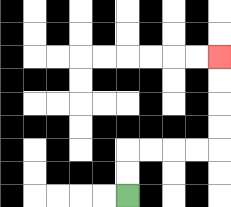{'start': '[5, 8]', 'end': '[9, 2]', 'path_directions': 'U,U,R,R,R,R,U,U,U,U', 'path_coordinates': '[[5, 8], [5, 7], [5, 6], [6, 6], [7, 6], [8, 6], [9, 6], [9, 5], [9, 4], [9, 3], [9, 2]]'}